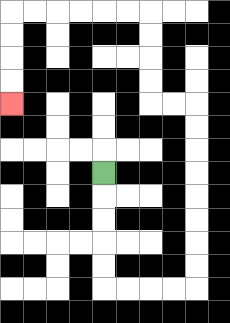{'start': '[4, 7]', 'end': '[0, 4]', 'path_directions': 'D,D,D,D,D,R,R,R,R,U,U,U,U,U,U,U,U,L,L,U,U,U,U,L,L,L,L,L,L,D,D,D,D', 'path_coordinates': '[[4, 7], [4, 8], [4, 9], [4, 10], [4, 11], [4, 12], [5, 12], [6, 12], [7, 12], [8, 12], [8, 11], [8, 10], [8, 9], [8, 8], [8, 7], [8, 6], [8, 5], [8, 4], [7, 4], [6, 4], [6, 3], [6, 2], [6, 1], [6, 0], [5, 0], [4, 0], [3, 0], [2, 0], [1, 0], [0, 0], [0, 1], [0, 2], [0, 3], [0, 4]]'}